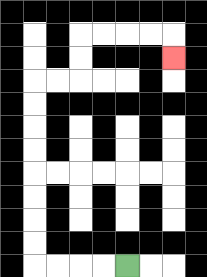{'start': '[5, 11]', 'end': '[7, 2]', 'path_directions': 'L,L,L,L,U,U,U,U,U,U,U,U,R,R,U,U,R,R,R,R,D', 'path_coordinates': '[[5, 11], [4, 11], [3, 11], [2, 11], [1, 11], [1, 10], [1, 9], [1, 8], [1, 7], [1, 6], [1, 5], [1, 4], [1, 3], [2, 3], [3, 3], [3, 2], [3, 1], [4, 1], [5, 1], [6, 1], [7, 1], [7, 2]]'}